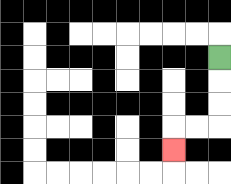{'start': '[9, 2]', 'end': '[7, 6]', 'path_directions': 'D,D,D,L,L,D', 'path_coordinates': '[[9, 2], [9, 3], [9, 4], [9, 5], [8, 5], [7, 5], [7, 6]]'}